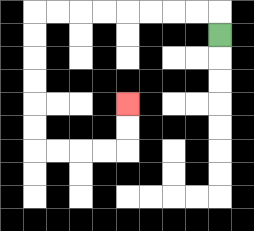{'start': '[9, 1]', 'end': '[5, 4]', 'path_directions': 'U,L,L,L,L,L,L,L,L,D,D,D,D,D,D,R,R,R,R,U,U', 'path_coordinates': '[[9, 1], [9, 0], [8, 0], [7, 0], [6, 0], [5, 0], [4, 0], [3, 0], [2, 0], [1, 0], [1, 1], [1, 2], [1, 3], [1, 4], [1, 5], [1, 6], [2, 6], [3, 6], [4, 6], [5, 6], [5, 5], [5, 4]]'}